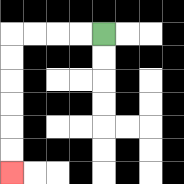{'start': '[4, 1]', 'end': '[0, 7]', 'path_directions': 'L,L,L,L,D,D,D,D,D,D', 'path_coordinates': '[[4, 1], [3, 1], [2, 1], [1, 1], [0, 1], [0, 2], [0, 3], [0, 4], [0, 5], [0, 6], [0, 7]]'}